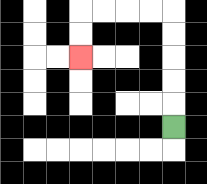{'start': '[7, 5]', 'end': '[3, 2]', 'path_directions': 'U,U,U,U,U,L,L,L,L,D,D', 'path_coordinates': '[[7, 5], [7, 4], [7, 3], [7, 2], [7, 1], [7, 0], [6, 0], [5, 0], [4, 0], [3, 0], [3, 1], [3, 2]]'}